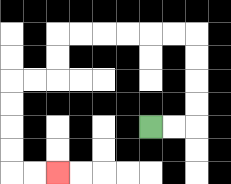{'start': '[6, 5]', 'end': '[2, 7]', 'path_directions': 'R,R,U,U,U,U,L,L,L,L,L,L,D,D,L,L,D,D,D,D,R,R', 'path_coordinates': '[[6, 5], [7, 5], [8, 5], [8, 4], [8, 3], [8, 2], [8, 1], [7, 1], [6, 1], [5, 1], [4, 1], [3, 1], [2, 1], [2, 2], [2, 3], [1, 3], [0, 3], [0, 4], [0, 5], [0, 6], [0, 7], [1, 7], [2, 7]]'}